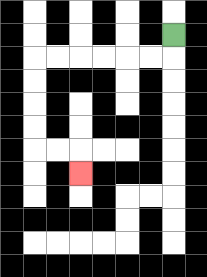{'start': '[7, 1]', 'end': '[3, 7]', 'path_directions': 'D,L,L,L,L,L,L,D,D,D,D,R,R,D', 'path_coordinates': '[[7, 1], [7, 2], [6, 2], [5, 2], [4, 2], [3, 2], [2, 2], [1, 2], [1, 3], [1, 4], [1, 5], [1, 6], [2, 6], [3, 6], [3, 7]]'}